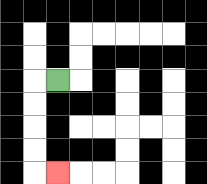{'start': '[2, 3]', 'end': '[2, 7]', 'path_directions': 'L,D,D,D,D,R', 'path_coordinates': '[[2, 3], [1, 3], [1, 4], [1, 5], [1, 6], [1, 7], [2, 7]]'}